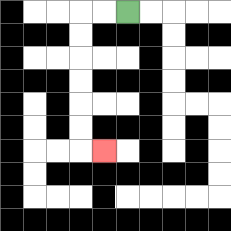{'start': '[5, 0]', 'end': '[4, 6]', 'path_directions': 'L,L,D,D,D,D,D,D,R', 'path_coordinates': '[[5, 0], [4, 0], [3, 0], [3, 1], [3, 2], [3, 3], [3, 4], [3, 5], [3, 6], [4, 6]]'}